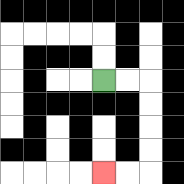{'start': '[4, 3]', 'end': '[4, 7]', 'path_directions': 'R,R,D,D,D,D,L,L', 'path_coordinates': '[[4, 3], [5, 3], [6, 3], [6, 4], [6, 5], [6, 6], [6, 7], [5, 7], [4, 7]]'}